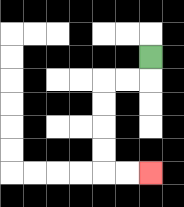{'start': '[6, 2]', 'end': '[6, 7]', 'path_directions': 'D,L,L,D,D,D,D,R,R', 'path_coordinates': '[[6, 2], [6, 3], [5, 3], [4, 3], [4, 4], [4, 5], [4, 6], [4, 7], [5, 7], [6, 7]]'}